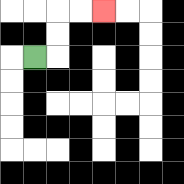{'start': '[1, 2]', 'end': '[4, 0]', 'path_directions': 'R,U,U,R,R', 'path_coordinates': '[[1, 2], [2, 2], [2, 1], [2, 0], [3, 0], [4, 0]]'}